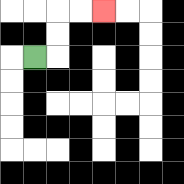{'start': '[1, 2]', 'end': '[4, 0]', 'path_directions': 'R,U,U,R,R', 'path_coordinates': '[[1, 2], [2, 2], [2, 1], [2, 0], [3, 0], [4, 0]]'}